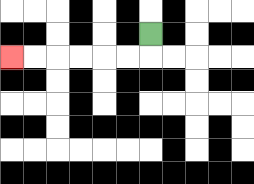{'start': '[6, 1]', 'end': '[0, 2]', 'path_directions': 'D,L,L,L,L,L,L', 'path_coordinates': '[[6, 1], [6, 2], [5, 2], [4, 2], [3, 2], [2, 2], [1, 2], [0, 2]]'}